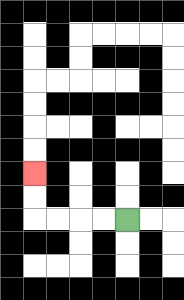{'start': '[5, 9]', 'end': '[1, 7]', 'path_directions': 'L,L,L,L,U,U', 'path_coordinates': '[[5, 9], [4, 9], [3, 9], [2, 9], [1, 9], [1, 8], [1, 7]]'}